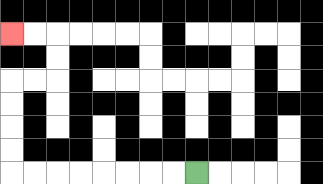{'start': '[8, 7]', 'end': '[0, 1]', 'path_directions': 'L,L,L,L,L,L,L,L,U,U,U,U,R,R,U,U,L,L', 'path_coordinates': '[[8, 7], [7, 7], [6, 7], [5, 7], [4, 7], [3, 7], [2, 7], [1, 7], [0, 7], [0, 6], [0, 5], [0, 4], [0, 3], [1, 3], [2, 3], [2, 2], [2, 1], [1, 1], [0, 1]]'}